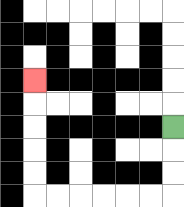{'start': '[7, 5]', 'end': '[1, 3]', 'path_directions': 'D,D,D,L,L,L,L,L,L,U,U,U,U,U', 'path_coordinates': '[[7, 5], [7, 6], [7, 7], [7, 8], [6, 8], [5, 8], [4, 8], [3, 8], [2, 8], [1, 8], [1, 7], [1, 6], [1, 5], [1, 4], [1, 3]]'}